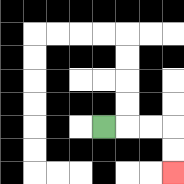{'start': '[4, 5]', 'end': '[7, 7]', 'path_directions': 'R,R,R,D,D', 'path_coordinates': '[[4, 5], [5, 5], [6, 5], [7, 5], [7, 6], [7, 7]]'}